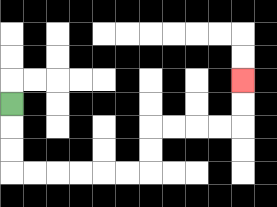{'start': '[0, 4]', 'end': '[10, 3]', 'path_directions': 'D,D,D,R,R,R,R,R,R,U,U,R,R,R,R,U,U', 'path_coordinates': '[[0, 4], [0, 5], [0, 6], [0, 7], [1, 7], [2, 7], [3, 7], [4, 7], [5, 7], [6, 7], [6, 6], [6, 5], [7, 5], [8, 5], [9, 5], [10, 5], [10, 4], [10, 3]]'}